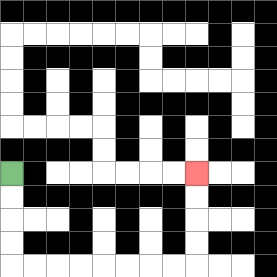{'start': '[0, 7]', 'end': '[8, 7]', 'path_directions': 'D,D,D,D,R,R,R,R,R,R,R,R,U,U,U,U', 'path_coordinates': '[[0, 7], [0, 8], [0, 9], [0, 10], [0, 11], [1, 11], [2, 11], [3, 11], [4, 11], [5, 11], [6, 11], [7, 11], [8, 11], [8, 10], [8, 9], [8, 8], [8, 7]]'}